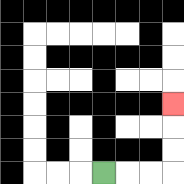{'start': '[4, 7]', 'end': '[7, 4]', 'path_directions': 'R,R,R,U,U,U', 'path_coordinates': '[[4, 7], [5, 7], [6, 7], [7, 7], [7, 6], [7, 5], [7, 4]]'}